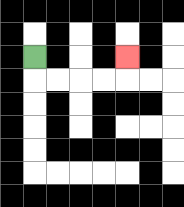{'start': '[1, 2]', 'end': '[5, 2]', 'path_directions': 'D,R,R,R,R,U', 'path_coordinates': '[[1, 2], [1, 3], [2, 3], [3, 3], [4, 3], [5, 3], [5, 2]]'}